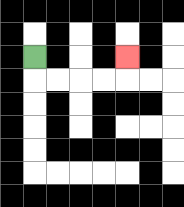{'start': '[1, 2]', 'end': '[5, 2]', 'path_directions': 'D,R,R,R,R,U', 'path_coordinates': '[[1, 2], [1, 3], [2, 3], [3, 3], [4, 3], [5, 3], [5, 2]]'}